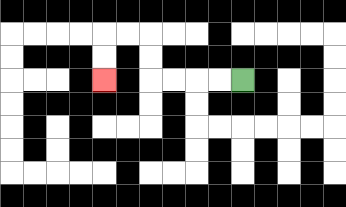{'start': '[10, 3]', 'end': '[4, 3]', 'path_directions': 'L,L,L,L,U,U,L,L,D,D', 'path_coordinates': '[[10, 3], [9, 3], [8, 3], [7, 3], [6, 3], [6, 2], [6, 1], [5, 1], [4, 1], [4, 2], [4, 3]]'}